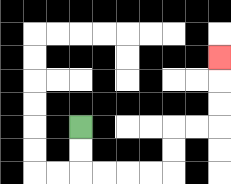{'start': '[3, 5]', 'end': '[9, 2]', 'path_directions': 'D,D,R,R,R,R,U,U,R,R,U,U,U', 'path_coordinates': '[[3, 5], [3, 6], [3, 7], [4, 7], [5, 7], [6, 7], [7, 7], [7, 6], [7, 5], [8, 5], [9, 5], [9, 4], [9, 3], [9, 2]]'}